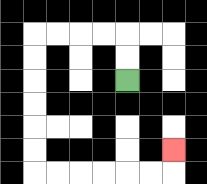{'start': '[5, 3]', 'end': '[7, 6]', 'path_directions': 'U,U,L,L,L,L,D,D,D,D,D,D,R,R,R,R,R,R,U', 'path_coordinates': '[[5, 3], [5, 2], [5, 1], [4, 1], [3, 1], [2, 1], [1, 1], [1, 2], [1, 3], [1, 4], [1, 5], [1, 6], [1, 7], [2, 7], [3, 7], [4, 7], [5, 7], [6, 7], [7, 7], [7, 6]]'}